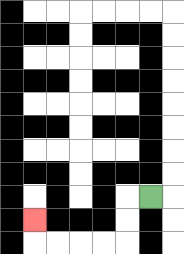{'start': '[6, 8]', 'end': '[1, 9]', 'path_directions': 'L,D,D,L,L,L,L,U', 'path_coordinates': '[[6, 8], [5, 8], [5, 9], [5, 10], [4, 10], [3, 10], [2, 10], [1, 10], [1, 9]]'}